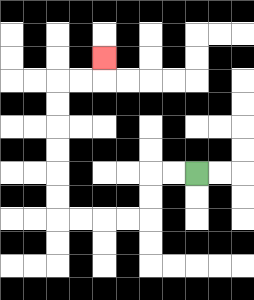{'start': '[8, 7]', 'end': '[4, 2]', 'path_directions': 'L,L,D,D,L,L,L,L,U,U,U,U,U,U,R,R,U', 'path_coordinates': '[[8, 7], [7, 7], [6, 7], [6, 8], [6, 9], [5, 9], [4, 9], [3, 9], [2, 9], [2, 8], [2, 7], [2, 6], [2, 5], [2, 4], [2, 3], [3, 3], [4, 3], [4, 2]]'}